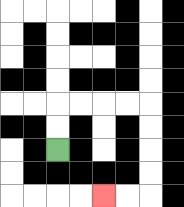{'start': '[2, 6]', 'end': '[4, 8]', 'path_directions': 'U,U,R,R,R,R,D,D,D,D,L,L', 'path_coordinates': '[[2, 6], [2, 5], [2, 4], [3, 4], [4, 4], [5, 4], [6, 4], [6, 5], [6, 6], [6, 7], [6, 8], [5, 8], [4, 8]]'}